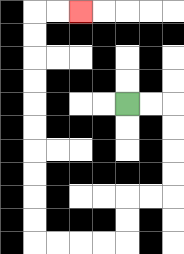{'start': '[5, 4]', 'end': '[3, 0]', 'path_directions': 'R,R,D,D,D,D,L,L,D,D,L,L,L,L,U,U,U,U,U,U,U,U,U,U,R,R', 'path_coordinates': '[[5, 4], [6, 4], [7, 4], [7, 5], [7, 6], [7, 7], [7, 8], [6, 8], [5, 8], [5, 9], [5, 10], [4, 10], [3, 10], [2, 10], [1, 10], [1, 9], [1, 8], [1, 7], [1, 6], [1, 5], [1, 4], [1, 3], [1, 2], [1, 1], [1, 0], [2, 0], [3, 0]]'}